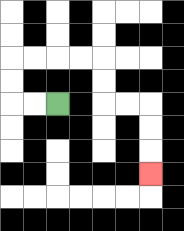{'start': '[2, 4]', 'end': '[6, 7]', 'path_directions': 'L,L,U,U,R,R,R,R,D,D,R,R,D,D,D', 'path_coordinates': '[[2, 4], [1, 4], [0, 4], [0, 3], [0, 2], [1, 2], [2, 2], [3, 2], [4, 2], [4, 3], [4, 4], [5, 4], [6, 4], [6, 5], [6, 6], [6, 7]]'}